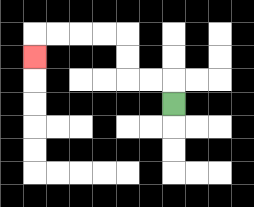{'start': '[7, 4]', 'end': '[1, 2]', 'path_directions': 'U,L,L,U,U,L,L,L,L,D', 'path_coordinates': '[[7, 4], [7, 3], [6, 3], [5, 3], [5, 2], [5, 1], [4, 1], [3, 1], [2, 1], [1, 1], [1, 2]]'}